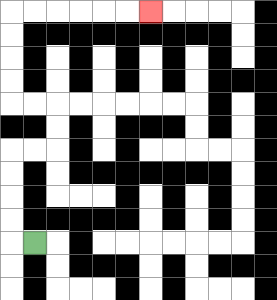{'start': '[1, 10]', 'end': '[6, 0]', 'path_directions': 'L,U,U,U,U,R,R,U,U,L,L,U,U,U,U,R,R,R,R,R,R', 'path_coordinates': '[[1, 10], [0, 10], [0, 9], [0, 8], [0, 7], [0, 6], [1, 6], [2, 6], [2, 5], [2, 4], [1, 4], [0, 4], [0, 3], [0, 2], [0, 1], [0, 0], [1, 0], [2, 0], [3, 0], [4, 0], [5, 0], [6, 0]]'}